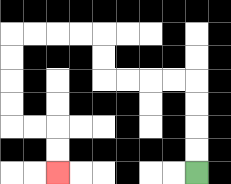{'start': '[8, 7]', 'end': '[2, 7]', 'path_directions': 'U,U,U,U,L,L,L,L,U,U,L,L,L,L,D,D,D,D,R,R,D,D', 'path_coordinates': '[[8, 7], [8, 6], [8, 5], [8, 4], [8, 3], [7, 3], [6, 3], [5, 3], [4, 3], [4, 2], [4, 1], [3, 1], [2, 1], [1, 1], [0, 1], [0, 2], [0, 3], [0, 4], [0, 5], [1, 5], [2, 5], [2, 6], [2, 7]]'}